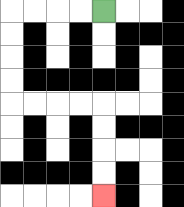{'start': '[4, 0]', 'end': '[4, 8]', 'path_directions': 'L,L,L,L,D,D,D,D,R,R,R,R,D,D,D,D', 'path_coordinates': '[[4, 0], [3, 0], [2, 0], [1, 0], [0, 0], [0, 1], [0, 2], [0, 3], [0, 4], [1, 4], [2, 4], [3, 4], [4, 4], [4, 5], [4, 6], [4, 7], [4, 8]]'}